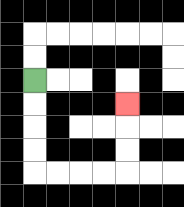{'start': '[1, 3]', 'end': '[5, 4]', 'path_directions': 'D,D,D,D,R,R,R,R,U,U,U', 'path_coordinates': '[[1, 3], [1, 4], [1, 5], [1, 6], [1, 7], [2, 7], [3, 7], [4, 7], [5, 7], [5, 6], [5, 5], [5, 4]]'}